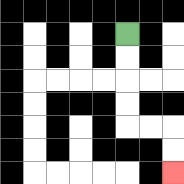{'start': '[5, 1]', 'end': '[7, 7]', 'path_directions': 'D,D,D,D,R,R,D,D', 'path_coordinates': '[[5, 1], [5, 2], [5, 3], [5, 4], [5, 5], [6, 5], [7, 5], [7, 6], [7, 7]]'}